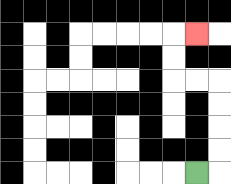{'start': '[8, 7]', 'end': '[8, 1]', 'path_directions': 'R,U,U,U,U,L,L,U,U,R', 'path_coordinates': '[[8, 7], [9, 7], [9, 6], [9, 5], [9, 4], [9, 3], [8, 3], [7, 3], [7, 2], [7, 1], [8, 1]]'}